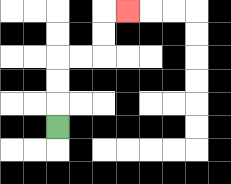{'start': '[2, 5]', 'end': '[5, 0]', 'path_directions': 'U,U,U,R,R,U,U,R', 'path_coordinates': '[[2, 5], [2, 4], [2, 3], [2, 2], [3, 2], [4, 2], [4, 1], [4, 0], [5, 0]]'}